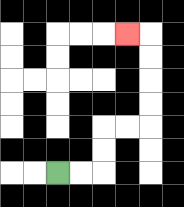{'start': '[2, 7]', 'end': '[5, 1]', 'path_directions': 'R,R,U,U,R,R,U,U,U,U,L', 'path_coordinates': '[[2, 7], [3, 7], [4, 7], [4, 6], [4, 5], [5, 5], [6, 5], [6, 4], [6, 3], [6, 2], [6, 1], [5, 1]]'}